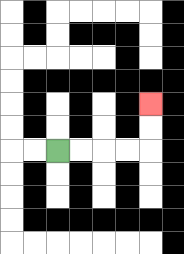{'start': '[2, 6]', 'end': '[6, 4]', 'path_directions': 'R,R,R,R,U,U', 'path_coordinates': '[[2, 6], [3, 6], [4, 6], [5, 6], [6, 6], [6, 5], [6, 4]]'}